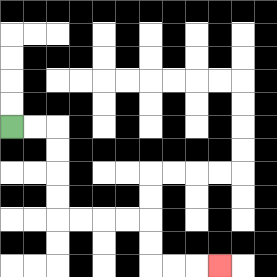{'start': '[0, 5]', 'end': '[9, 11]', 'path_directions': 'R,R,D,D,D,D,R,R,R,R,D,D,R,R,R', 'path_coordinates': '[[0, 5], [1, 5], [2, 5], [2, 6], [2, 7], [2, 8], [2, 9], [3, 9], [4, 9], [5, 9], [6, 9], [6, 10], [6, 11], [7, 11], [8, 11], [9, 11]]'}